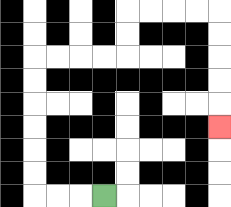{'start': '[4, 8]', 'end': '[9, 5]', 'path_directions': 'L,L,L,U,U,U,U,U,U,R,R,R,R,U,U,R,R,R,R,D,D,D,D,D', 'path_coordinates': '[[4, 8], [3, 8], [2, 8], [1, 8], [1, 7], [1, 6], [1, 5], [1, 4], [1, 3], [1, 2], [2, 2], [3, 2], [4, 2], [5, 2], [5, 1], [5, 0], [6, 0], [7, 0], [8, 0], [9, 0], [9, 1], [9, 2], [9, 3], [9, 4], [9, 5]]'}